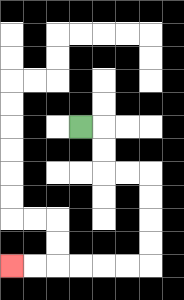{'start': '[3, 5]', 'end': '[0, 11]', 'path_directions': 'R,D,D,R,R,D,D,D,D,L,L,L,L,L,L', 'path_coordinates': '[[3, 5], [4, 5], [4, 6], [4, 7], [5, 7], [6, 7], [6, 8], [6, 9], [6, 10], [6, 11], [5, 11], [4, 11], [3, 11], [2, 11], [1, 11], [0, 11]]'}